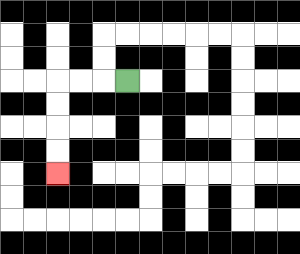{'start': '[5, 3]', 'end': '[2, 7]', 'path_directions': 'L,L,L,D,D,D,D', 'path_coordinates': '[[5, 3], [4, 3], [3, 3], [2, 3], [2, 4], [2, 5], [2, 6], [2, 7]]'}